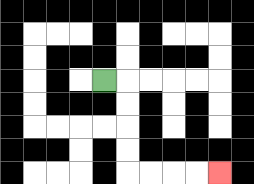{'start': '[4, 3]', 'end': '[9, 7]', 'path_directions': 'R,D,D,D,D,R,R,R,R', 'path_coordinates': '[[4, 3], [5, 3], [5, 4], [5, 5], [5, 6], [5, 7], [6, 7], [7, 7], [8, 7], [9, 7]]'}